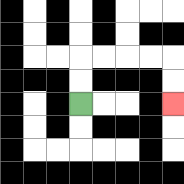{'start': '[3, 4]', 'end': '[7, 4]', 'path_directions': 'U,U,R,R,R,R,D,D', 'path_coordinates': '[[3, 4], [3, 3], [3, 2], [4, 2], [5, 2], [6, 2], [7, 2], [7, 3], [7, 4]]'}